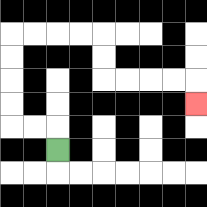{'start': '[2, 6]', 'end': '[8, 4]', 'path_directions': 'U,L,L,U,U,U,U,R,R,R,R,D,D,R,R,R,R,D', 'path_coordinates': '[[2, 6], [2, 5], [1, 5], [0, 5], [0, 4], [0, 3], [0, 2], [0, 1], [1, 1], [2, 1], [3, 1], [4, 1], [4, 2], [4, 3], [5, 3], [6, 3], [7, 3], [8, 3], [8, 4]]'}